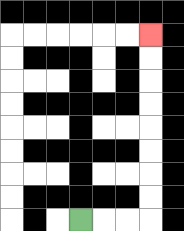{'start': '[3, 9]', 'end': '[6, 1]', 'path_directions': 'R,R,R,U,U,U,U,U,U,U,U', 'path_coordinates': '[[3, 9], [4, 9], [5, 9], [6, 9], [6, 8], [6, 7], [6, 6], [6, 5], [6, 4], [6, 3], [6, 2], [6, 1]]'}